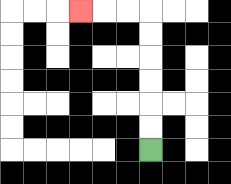{'start': '[6, 6]', 'end': '[3, 0]', 'path_directions': 'U,U,U,U,U,U,L,L,L', 'path_coordinates': '[[6, 6], [6, 5], [6, 4], [6, 3], [6, 2], [6, 1], [6, 0], [5, 0], [4, 0], [3, 0]]'}